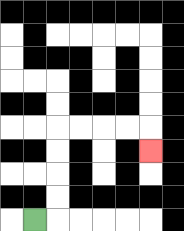{'start': '[1, 9]', 'end': '[6, 6]', 'path_directions': 'R,U,U,U,U,R,R,R,R,D', 'path_coordinates': '[[1, 9], [2, 9], [2, 8], [2, 7], [2, 6], [2, 5], [3, 5], [4, 5], [5, 5], [6, 5], [6, 6]]'}